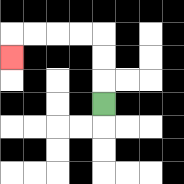{'start': '[4, 4]', 'end': '[0, 2]', 'path_directions': 'U,U,U,L,L,L,L,D', 'path_coordinates': '[[4, 4], [4, 3], [4, 2], [4, 1], [3, 1], [2, 1], [1, 1], [0, 1], [0, 2]]'}